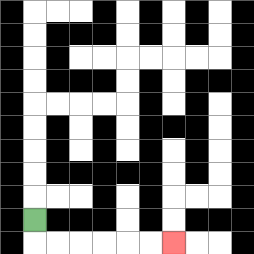{'start': '[1, 9]', 'end': '[7, 10]', 'path_directions': 'D,R,R,R,R,R,R', 'path_coordinates': '[[1, 9], [1, 10], [2, 10], [3, 10], [4, 10], [5, 10], [6, 10], [7, 10]]'}